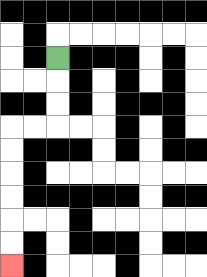{'start': '[2, 2]', 'end': '[0, 11]', 'path_directions': 'D,D,D,L,L,D,D,D,D,D,D', 'path_coordinates': '[[2, 2], [2, 3], [2, 4], [2, 5], [1, 5], [0, 5], [0, 6], [0, 7], [0, 8], [0, 9], [0, 10], [0, 11]]'}